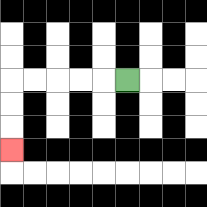{'start': '[5, 3]', 'end': '[0, 6]', 'path_directions': 'L,L,L,L,L,D,D,D', 'path_coordinates': '[[5, 3], [4, 3], [3, 3], [2, 3], [1, 3], [0, 3], [0, 4], [0, 5], [0, 6]]'}